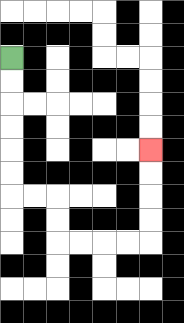{'start': '[0, 2]', 'end': '[6, 6]', 'path_directions': 'D,D,D,D,D,D,R,R,D,D,R,R,R,R,U,U,U,U', 'path_coordinates': '[[0, 2], [0, 3], [0, 4], [0, 5], [0, 6], [0, 7], [0, 8], [1, 8], [2, 8], [2, 9], [2, 10], [3, 10], [4, 10], [5, 10], [6, 10], [6, 9], [6, 8], [6, 7], [6, 6]]'}